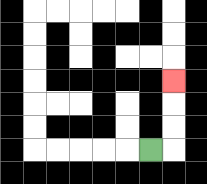{'start': '[6, 6]', 'end': '[7, 3]', 'path_directions': 'R,U,U,U', 'path_coordinates': '[[6, 6], [7, 6], [7, 5], [7, 4], [7, 3]]'}